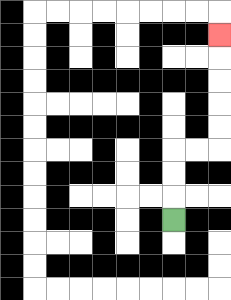{'start': '[7, 9]', 'end': '[9, 1]', 'path_directions': 'U,U,U,R,R,U,U,U,U,U', 'path_coordinates': '[[7, 9], [7, 8], [7, 7], [7, 6], [8, 6], [9, 6], [9, 5], [9, 4], [9, 3], [9, 2], [9, 1]]'}